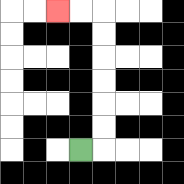{'start': '[3, 6]', 'end': '[2, 0]', 'path_directions': 'R,U,U,U,U,U,U,L,L', 'path_coordinates': '[[3, 6], [4, 6], [4, 5], [4, 4], [4, 3], [4, 2], [4, 1], [4, 0], [3, 0], [2, 0]]'}